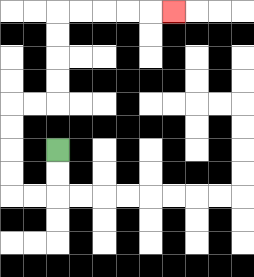{'start': '[2, 6]', 'end': '[7, 0]', 'path_directions': 'D,D,L,L,U,U,U,U,R,R,U,U,U,U,R,R,R,R,R', 'path_coordinates': '[[2, 6], [2, 7], [2, 8], [1, 8], [0, 8], [0, 7], [0, 6], [0, 5], [0, 4], [1, 4], [2, 4], [2, 3], [2, 2], [2, 1], [2, 0], [3, 0], [4, 0], [5, 0], [6, 0], [7, 0]]'}